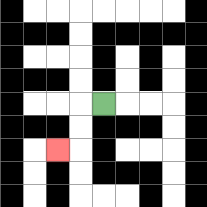{'start': '[4, 4]', 'end': '[2, 6]', 'path_directions': 'L,D,D,L', 'path_coordinates': '[[4, 4], [3, 4], [3, 5], [3, 6], [2, 6]]'}